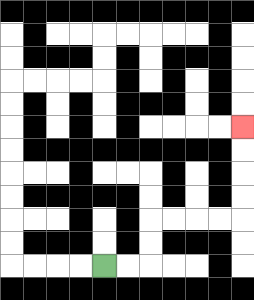{'start': '[4, 11]', 'end': '[10, 5]', 'path_directions': 'R,R,U,U,R,R,R,R,U,U,U,U', 'path_coordinates': '[[4, 11], [5, 11], [6, 11], [6, 10], [6, 9], [7, 9], [8, 9], [9, 9], [10, 9], [10, 8], [10, 7], [10, 6], [10, 5]]'}